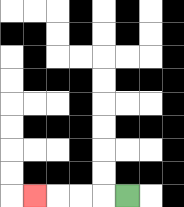{'start': '[5, 8]', 'end': '[1, 8]', 'path_directions': 'L,L,L,L', 'path_coordinates': '[[5, 8], [4, 8], [3, 8], [2, 8], [1, 8]]'}